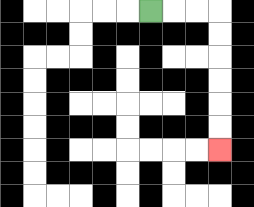{'start': '[6, 0]', 'end': '[9, 6]', 'path_directions': 'R,R,R,D,D,D,D,D,D', 'path_coordinates': '[[6, 0], [7, 0], [8, 0], [9, 0], [9, 1], [9, 2], [9, 3], [9, 4], [9, 5], [9, 6]]'}